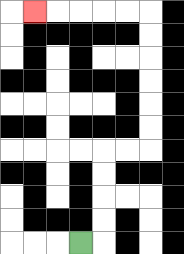{'start': '[3, 10]', 'end': '[1, 0]', 'path_directions': 'R,U,U,U,U,R,R,U,U,U,U,U,U,L,L,L,L,L', 'path_coordinates': '[[3, 10], [4, 10], [4, 9], [4, 8], [4, 7], [4, 6], [5, 6], [6, 6], [6, 5], [6, 4], [6, 3], [6, 2], [6, 1], [6, 0], [5, 0], [4, 0], [3, 0], [2, 0], [1, 0]]'}